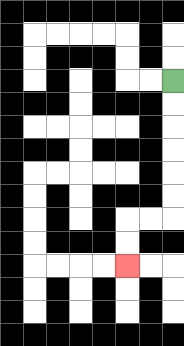{'start': '[7, 3]', 'end': '[5, 11]', 'path_directions': 'D,D,D,D,D,D,L,L,D,D', 'path_coordinates': '[[7, 3], [7, 4], [7, 5], [7, 6], [7, 7], [7, 8], [7, 9], [6, 9], [5, 9], [5, 10], [5, 11]]'}